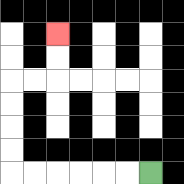{'start': '[6, 7]', 'end': '[2, 1]', 'path_directions': 'L,L,L,L,L,L,U,U,U,U,R,R,U,U', 'path_coordinates': '[[6, 7], [5, 7], [4, 7], [3, 7], [2, 7], [1, 7], [0, 7], [0, 6], [0, 5], [0, 4], [0, 3], [1, 3], [2, 3], [2, 2], [2, 1]]'}